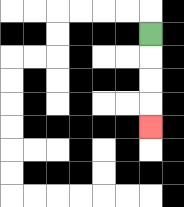{'start': '[6, 1]', 'end': '[6, 5]', 'path_directions': 'D,D,D,D', 'path_coordinates': '[[6, 1], [6, 2], [6, 3], [6, 4], [6, 5]]'}